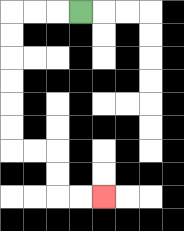{'start': '[3, 0]', 'end': '[4, 8]', 'path_directions': 'L,L,L,D,D,D,D,D,D,R,R,D,D,R,R', 'path_coordinates': '[[3, 0], [2, 0], [1, 0], [0, 0], [0, 1], [0, 2], [0, 3], [0, 4], [0, 5], [0, 6], [1, 6], [2, 6], [2, 7], [2, 8], [3, 8], [4, 8]]'}